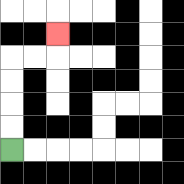{'start': '[0, 6]', 'end': '[2, 1]', 'path_directions': 'U,U,U,U,R,R,U', 'path_coordinates': '[[0, 6], [0, 5], [0, 4], [0, 3], [0, 2], [1, 2], [2, 2], [2, 1]]'}